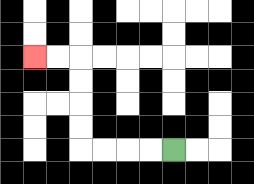{'start': '[7, 6]', 'end': '[1, 2]', 'path_directions': 'L,L,L,L,U,U,U,U,L,L', 'path_coordinates': '[[7, 6], [6, 6], [5, 6], [4, 6], [3, 6], [3, 5], [3, 4], [3, 3], [3, 2], [2, 2], [1, 2]]'}